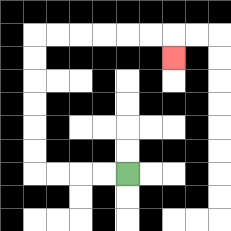{'start': '[5, 7]', 'end': '[7, 2]', 'path_directions': 'L,L,L,L,U,U,U,U,U,U,R,R,R,R,R,R,D', 'path_coordinates': '[[5, 7], [4, 7], [3, 7], [2, 7], [1, 7], [1, 6], [1, 5], [1, 4], [1, 3], [1, 2], [1, 1], [2, 1], [3, 1], [4, 1], [5, 1], [6, 1], [7, 1], [7, 2]]'}